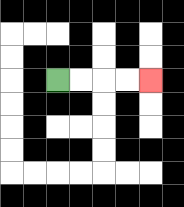{'start': '[2, 3]', 'end': '[6, 3]', 'path_directions': 'R,R,R,R', 'path_coordinates': '[[2, 3], [3, 3], [4, 3], [5, 3], [6, 3]]'}